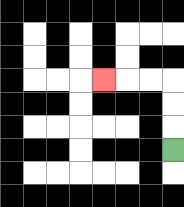{'start': '[7, 6]', 'end': '[4, 3]', 'path_directions': 'U,U,U,L,L,L', 'path_coordinates': '[[7, 6], [7, 5], [7, 4], [7, 3], [6, 3], [5, 3], [4, 3]]'}